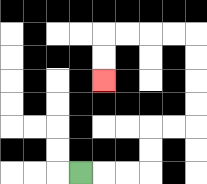{'start': '[3, 7]', 'end': '[4, 3]', 'path_directions': 'R,R,R,U,U,R,R,U,U,U,U,L,L,L,L,D,D', 'path_coordinates': '[[3, 7], [4, 7], [5, 7], [6, 7], [6, 6], [6, 5], [7, 5], [8, 5], [8, 4], [8, 3], [8, 2], [8, 1], [7, 1], [6, 1], [5, 1], [4, 1], [4, 2], [4, 3]]'}